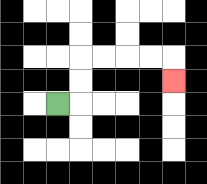{'start': '[2, 4]', 'end': '[7, 3]', 'path_directions': 'R,U,U,R,R,R,R,D', 'path_coordinates': '[[2, 4], [3, 4], [3, 3], [3, 2], [4, 2], [5, 2], [6, 2], [7, 2], [7, 3]]'}